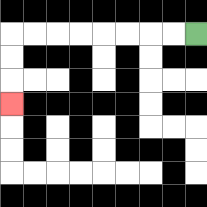{'start': '[8, 1]', 'end': '[0, 4]', 'path_directions': 'L,L,L,L,L,L,L,L,D,D,D', 'path_coordinates': '[[8, 1], [7, 1], [6, 1], [5, 1], [4, 1], [3, 1], [2, 1], [1, 1], [0, 1], [0, 2], [0, 3], [0, 4]]'}